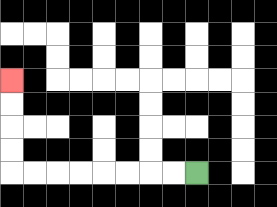{'start': '[8, 7]', 'end': '[0, 3]', 'path_directions': 'L,L,L,L,L,L,L,L,U,U,U,U', 'path_coordinates': '[[8, 7], [7, 7], [6, 7], [5, 7], [4, 7], [3, 7], [2, 7], [1, 7], [0, 7], [0, 6], [0, 5], [0, 4], [0, 3]]'}